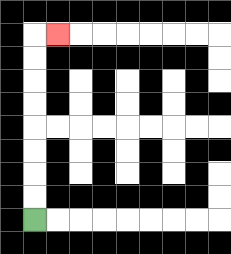{'start': '[1, 9]', 'end': '[2, 1]', 'path_directions': 'U,U,U,U,U,U,U,U,R', 'path_coordinates': '[[1, 9], [1, 8], [1, 7], [1, 6], [1, 5], [1, 4], [1, 3], [1, 2], [1, 1], [2, 1]]'}